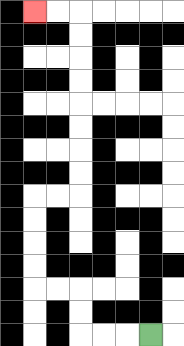{'start': '[6, 14]', 'end': '[1, 0]', 'path_directions': 'L,L,L,U,U,L,L,U,U,U,U,R,R,U,U,U,U,U,U,U,U,L,L', 'path_coordinates': '[[6, 14], [5, 14], [4, 14], [3, 14], [3, 13], [3, 12], [2, 12], [1, 12], [1, 11], [1, 10], [1, 9], [1, 8], [2, 8], [3, 8], [3, 7], [3, 6], [3, 5], [3, 4], [3, 3], [3, 2], [3, 1], [3, 0], [2, 0], [1, 0]]'}